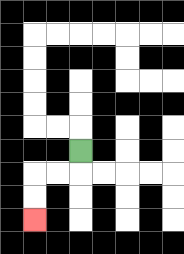{'start': '[3, 6]', 'end': '[1, 9]', 'path_directions': 'D,L,L,D,D', 'path_coordinates': '[[3, 6], [3, 7], [2, 7], [1, 7], [1, 8], [1, 9]]'}